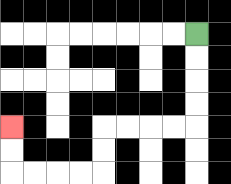{'start': '[8, 1]', 'end': '[0, 5]', 'path_directions': 'D,D,D,D,L,L,L,L,D,D,L,L,L,L,U,U', 'path_coordinates': '[[8, 1], [8, 2], [8, 3], [8, 4], [8, 5], [7, 5], [6, 5], [5, 5], [4, 5], [4, 6], [4, 7], [3, 7], [2, 7], [1, 7], [0, 7], [0, 6], [0, 5]]'}